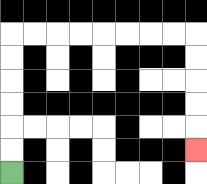{'start': '[0, 7]', 'end': '[8, 6]', 'path_directions': 'U,U,U,U,U,U,R,R,R,R,R,R,R,R,D,D,D,D,D', 'path_coordinates': '[[0, 7], [0, 6], [0, 5], [0, 4], [0, 3], [0, 2], [0, 1], [1, 1], [2, 1], [3, 1], [4, 1], [5, 1], [6, 1], [7, 1], [8, 1], [8, 2], [8, 3], [8, 4], [8, 5], [8, 6]]'}